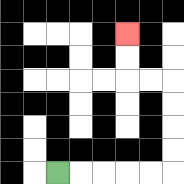{'start': '[2, 7]', 'end': '[5, 1]', 'path_directions': 'R,R,R,R,R,U,U,U,U,L,L,U,U', 'path_coordinates': '[[2, 7], [3, 7], [4, 7], [5, 7], [6, 7], [7, 7], [7, 6], [7, 5], [7, 4], [7, 3], [6, 3], [5, 3], [5, 2], [5, 1]]'}